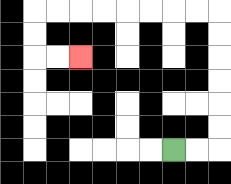{'start': '[7, 6]', 'end': '[3, 2]', 'path_directions': 'R,R,U,U,U,U,U,U,L,L,L,L,L,L,L,L,D,D,R,R', 'path_coordinates': '[[7, 6], [8, 6], [9, 6], [9, 5], [9, 4], [9, 3], [9, 2], [9, 1], [9, 0], [8, 0], [7, 0], [6, 0], [5, 0], [4, 0], [3, 0], [2, 0], [1, 0], [1, 1], [1, 2], [2, 2], [3, 2]]'}